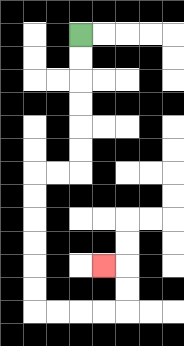{'start': '[3, 1]', 'end': '[4, 11]', 'path_directions': 'D,D,D,D,D,D,L,L,D,D,D,D,D,D,R,R,R,R,U,U,L', 'path_coordinates': '[[3, 1], [3, 2], [3, 3], [3, 4], [3, 5], [3, 6], [3, 7], [2, 7], [1, 7], [1, 8], [1, 9], [1, 10], [1, 11], [1, 12], [1, 13], [2, 13], [3, 13], [4, 13], [5, 13], [5, 12], [5, 11], [4, 11]]'}